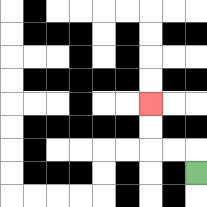{'start': '[8, 7]', 'end': '[6, 4]', 'path_directions': 'U,L,L,U,U', 'path_coordinates': '[[8, 7], [8, 6], [7, 6], [6, 6], [6, 5], [6, 4]]'}